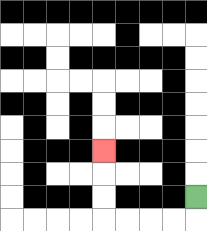{'start': '[8, 8]', 'end': '[4, 6]', 'path_directions': 'D,L,L,L,L,U,U,U', 'path_coordinates': '[[8, 8], [8, 9], [7, 9], [6, 9], [5, 9], [4, 9], [4, 8], [4, 7], [4, 6]]'}